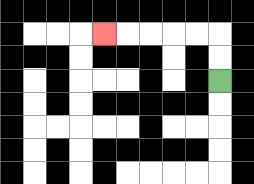{'start': '[9, 3]', 'end': '[4, 1]', 'path_directions': 'U,U,L,L,L,L,L', 'path_coordinates': '[[9, 3], [9, 2], [9, 1], [8, 1], [7, 1], [6, 1], [5, 1], [4, 1]]'}